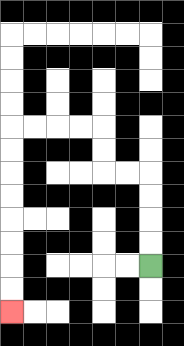{'start': '[6, 11]', 'end': '[0, 13]', 'path_directions': 'U,U,U,U,L,L,U,U,L,L,L,L,D,D,D,D,D,D,D,D', 'path_coordinates': '[[6, 11], [6, 10], [6, 9], [6, 8], [6, 7], [5, 7], [4, 7], [4, 6], [4, 5], [3, 5], [2, 5], [1, 5], [0, 5], [0, 6], [0, 7], [0, 8], [0, 9], [0, 10], [0, 11], [0, 12], [0, 13]]'}